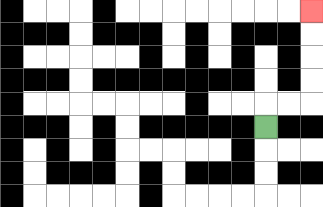{'start': '[11, 5]', 'end': '[13, 0]', 'path_directions': 'U,R,R,U,U,U,U', 'path_coordinates': '[[11, 5], [11, 4], [12, 4], [13, 4], [13, 3], [13, 2], [13, 1], [13, 0]]'}